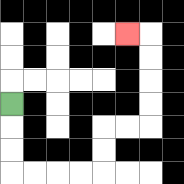{'start': '[0, 4]', 'end': '[5, 1]', 'path_directions': 'D,D,D,R,R,R,R,U,U,R,R,U,U,U,U,L', 'path_coordinates': '[[0, 4], [0, 5], [0, 6], [0, 7], [1, 7], [2, 7], [3, 7], [4, 7], [4, 6], [4, 5], [5, 5], [6, 5], [6, 4], [6, 3], [6, 2], [6, 1], [5, 1]]'}